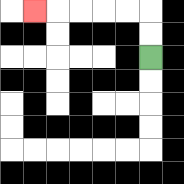{'start': '[6, 2]', 'end': '[1, 0]', 'path_directions': 'U,U,L,L,L,L,L', 'path_coordinates': '[[6, 2], [6, 1], [6, 0], [5, 0], [4, 0], [3, 0], [2, 0], [1, 0]]'}